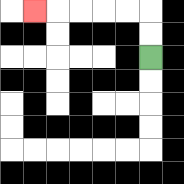{'start': '[6, 2]', 'end': '[1, 0]', 'path_directions': 'U,U,L,L,L,L,L', 'path_coordinates': '[[6, 2], [6, 1], [6, 0], [5, 0], [4, 0], [3, 0], [2, 0], [1, 0]]'}